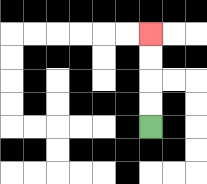{'start': '[6, 5]', 'end': '[6, 1]', 'path_directions': 'U,U,U,U', 'path_coordinates': '[[6, 5], [6, 4], [6, 3], [6, 2], [6, 1]]'}